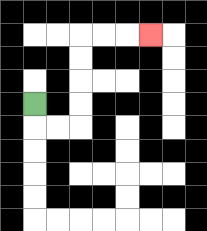{'start': '[1, 4]', 'end': '[6, 1]', 'path_directions': 'D,R,R,U,U,U,U,R,R,R', 'path_coordinates': '[[1, 4], [1, 5], [2, 5], [3, 5], [3, 4], [3, 3], [3, 2], [3, 1], [4, 1], [5, 1], [6, 1]]'}